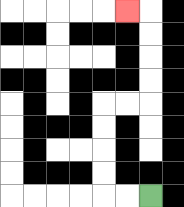{'start': '[6, 8]', 'end': '[5, 0]', 'path_directions': 'L,L,U,U,U,U,R,R,U,U,U,U,L', 'path_coordinates': '[[6, 8], [5, 8], [4, 8], [4, 7], [4, 6], [4, 5], [4, 4], [5, 4], [6, 4], [6, 3], [6, 2], [6, 1], [6, 0], [5, 0]]'}